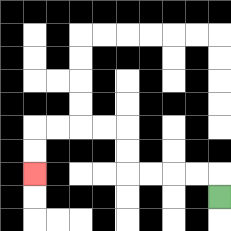{'start': '[9, 8]', 'end': '[1, 7]', 'path_directions': 'U,L,L,L,L,U,U,L,L,L,L,D,D', 'path_coordinates': '[[9, 8], [9, 7], [8, 7], [7, 7], [6, 7], [5, 7], [5, 6], [5, 5], [4, 5], [3, 5], [2, 5], [1, 5], [1, 6], [1, 7]]'}